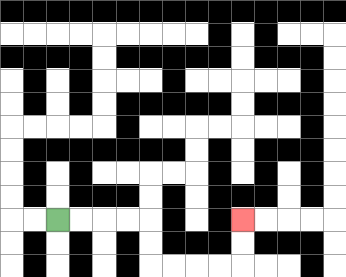{'start': '[2, 9]', 'end': '[10, 9]', 'path_directions': 'R,R,R,R,D,D,R,R,R,R,U,U', 'path_coordinates': '[[2, 9], [3, 9], [4, 9], [5, 9], [6, 9], [6, 10], [6, 11], [7, 11], [8, 11], [9, 11], [10, 11], [10, 10], [10, 9]]'}